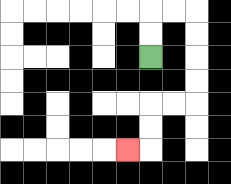{'start': '[6, 2]', 'end': '[5, 6]', 'path_directions': 'U,U,R,R,D,D,D,D,L,L,D,D,L', 'path_coordinates': '[[6, 2], [6, 1], [6, 0], [7, 0], [8, 0], [8, 1], [8, 2], [8, 3], [8, 4], [7, 4], [6, 4], [6, 5], [6, 6], [5, 6]]'}